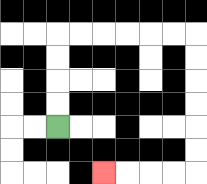{'start': '[2, 5]', 'end': '[4, 7]', 'path_directions': 'U,U,U,U,R,R,R,R,R,R,D,D,D,D,D,D,L,L,L,L', 'path_coordinates': '[[2, 5], [2, 4], [2, 3], [2, 2], [2, 1], [3, 1], [4, 1], [5, 1], [6, 1], [7, 1], [8, 1], [8, 2], [8, 3], [8, 4], [8, 5], [8, 6], [8, 7], [7, 7], [6, 7], [5, 7], [4, 7]]'}